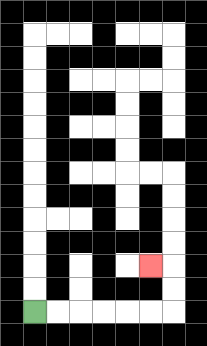{'start': '[1, 13]', 'end': '[6, 11]', 'path_directions': 'R,R,R,R,R,R,U,U,L', 'path_coordinates': '[[1, 13], [2, 13], [3, 13], [4, 13], [5, 13], [6, 13], [7, 13], [7, 12], [7, 11], [6, 11]]'}